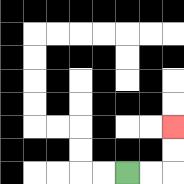{'start': '[5, 7]', 'end': '[7, 5]', 'path_directions': 'R,R,U,U', 'path_coordinates': '[[5, 7], [6, 7], [7, 7], [7, 6], [7, 5]]'}